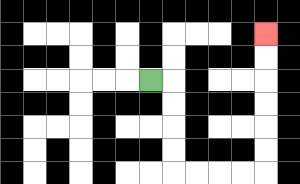{'start': '[6, 3]', 'end': '[11, 1]', 'path_directions': 'R,D,D,D,D,R,R,R,R,U,U,U,U,U,U', 'path_coordinates': '[[6, 3], [7, 3], [7, 4], [7, 5], [7, 6], [7, 7], [8, 7], [9, 7], [10, 7], [11, 7], [11, 6], [11, 5], [11, 4], [11, 3], [11, 2], [11, 1]]'}